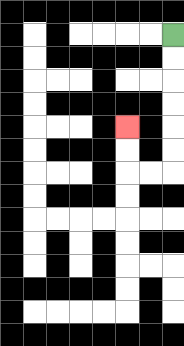{'start': '[7, 1]', 'end': '[5, 5]', 'path_directions': 'D,D,D,D,D,D,L,L,U,U', 'path_coordinates': '[[7, 1], [7, 2], [7, 3], [7, 4], [7, 5], [7, 6], [7, 7], [6, 7], [5, 7], [5, 6], [5, 5]]'}